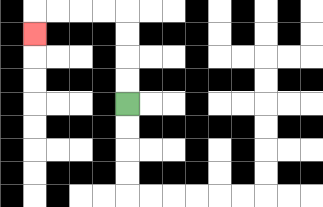{'start': '[5, 4]', 'end': '[1, 1]', 'path_directions': 'U,U,U,U,L,L,L,L,D', 'path_coordinates': '[[5, 4], [5, 3], [5, 2], [5, 1], [5, 0], [4, 0], [3, 0], [2, 0], [1, 0], [1, 1]]'}